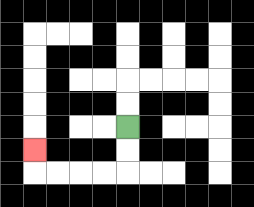{'start': '[5, 5]', 'end': '[1, 6]', 'path_directions': 'D,D,L,L,L,L,U', 'path_coordinates': '[[5, 5], [5, 6], [5, 7], [4, 7], [3, 7], [2, 7], [1, 7], [1, 6]]'}